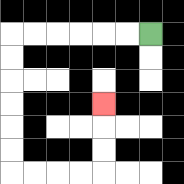{'start': '[6, 1]', 'end': '[4, 4]', 'path_directions': 'L,L,L,L,L,L,D,D,D,D,D,D,R,R,R,R,U,U,U', 'path_coordinates': '[[6, 1], [5, 1], [4, 1], [3, 1], [2, 1], [1, 1], [0, 1], [0, 2], [0, 3], [0, 4], [0, 5], [0, 6], [0, 7], [1, 7], [2, 7], [3, 7], [4, 7], [4, 6], [4, 5], [4, 4]]'}